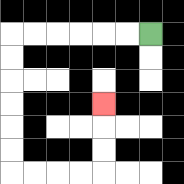{'start': '[6, 1]', 'end': '[4, 4]', 'path_directions': 'L,L,L,L,L,L,D,D,D,D,D,D,R,R,R,R,U,U,U', 'path_coordinates': '[[6, 1], [5, 1], [4, 1], [3, 1], [2, 1], [1, 1], [0, 1], [0, 2], [0, 3], [0, 4], [0, 5], [0, 6], [0, 7], [1, 7], [2, 7], [3, 7], [4, 7], [4, 6], [4, 5], [4, 4]]'}